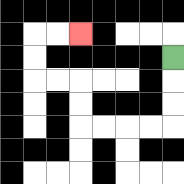{'start': '[7, 2]', 'end': '[3, 1]', 'path_directions': 'D,D,D,L,L,L,L,U,U,L,L,U,U,R,R', 'path_coordinates': '[[7, 2], [7, 3], [7, 4], [7, 5], [6, 5], [5, 5], [4, 5], [3, 5], [3, 4], [3, 3], [2, 3], [1, 3], [1, 2], [1, 1], [2, 1], [3, 1]]'}